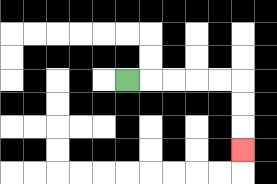{'start': '[5, 3]', 'end': '[10, 6]', 'path_directions': 'R,R,R,R,R,D,D,D', 'path_coordinates': '[[5, 3], [6, 3], [7, 3], [8, 3], [9, 3], [10, 3], [10, 4], [10, 5], [10, 6]]'}